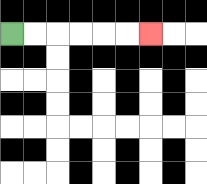{'start': '[0, 1]', 'end': '[6, 1]', 'path_directions': 'R,R,R,R,R,R', 'path_coordinates': '[[0, 1], [1, 1], [2, 1], [3, 1], [4, 1], [5, 1], [6, 1]]'}